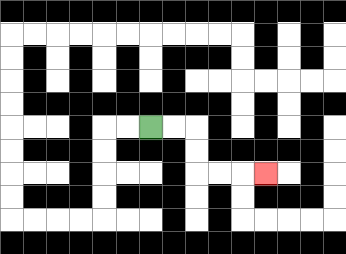{'start': '[6, 5]', 'end': '[11, 7]', 'path_directions': 'R,R,D,D,R,R,R', 'path_coordinates': '[[6, 5], [7, 5], [8, 5], [8, 6], [8, 7], [9, 7], [10, 7], [11, 7]]'}